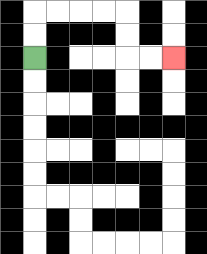{'start': '[1, 2]', 'end': '[7, 2]', 'path_directions': 'U,U,R,R,R,R,D,D,R,R', 'path_coordinates': '[[1, 2], [1, 1], [1, 0], [2, 0], [3, 0], [4, 0], [5, 0], [5, 1], [5, 2], [6, 2], [7, 2]]'}